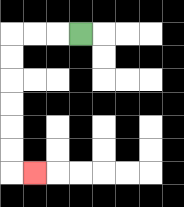{'start': '[3, 1]', 'end': '[1, 7]', 'path_directions': 'L,L,L,D,D,D,D,D,D,R', 'path_coordinates': '[[3, 1], [2, 1], [1, 1], [0, 1], [0, 2], [0, 3], [0, 4], [0, 5], [0, 6], [0, 7], [1, 7]]'}